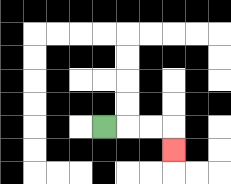{'start': '[4, 5]', 'end': '[7, 6]', 'path_directions': 'R,R,R,D', 'path_coordinates': '[[4, 5], [5, 5], [6, 5], [7, 5], [7, 6]]'}